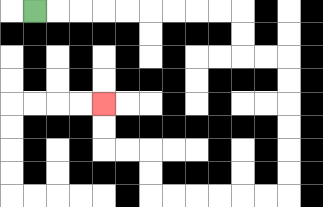{'start': '[1, 0]', 'end': '[4, 4]', 'path_directions': 'R,R,R,R,R,R,R,R,R,D,D,R,R,D,D,D,D,D,D,L,L,L,L,L,L,U,U,L,L,U,U', 'path_coordinates': '[[1, 0], [2, 0], [3, 0], [4, 0], [5, 0], [6, 0], [7, 0], [8, 0], [9, 0], [10, 0], [10, 1], [10, 2], [11, 2], [12, 2], [12, 3], [12, 4], [12, 5], [12, 6], [12, 7], [12, 8], [11, 8], [10, 8], [9, 8], [8, 8], [7, 8], [6, 8], [6, 7], [6, 6], [5, 6], [4, 6], [4, 5], [4, 4]]'}